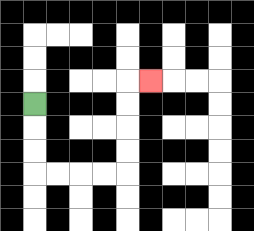{'start': '[1, 4]', 'end': '[6, 3]', 'path_directions': 'D,D,D,R,R,R,R,U,U,U,U,R', 'path_coordinates': '[[1, 4], [1, 5], [1, 6], [1, 7], [2, 7], [3, 7], [4, 7], [5, 7], [5, 6], [5, 5], [5, 4], [5, 3], [6, 3]]'}